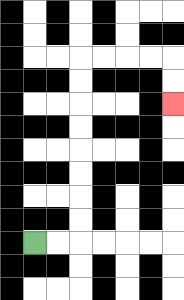{'start': '[1, 10]', 'end': '[7, 4]', 'path_directions': 'R,R,U,U,U,U,U,U,U,U,R,R,R,R,D,D', 'path_coordinates': '[[1, 10], [2, 10], [3, 10], [3, 9], [3, 8], [3, 7], [3, 6], [3, 5], [3, 4], [3, 3], [3, 2], [4, 2], [5, 2], [6, 2], [7, 2], [7, 3], [7, 4]]'}